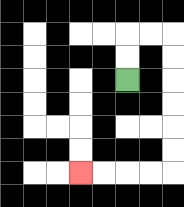{'start': '[5, 3]', 'end': '[3, 7]', 'path_directions': 'U,U,R,R,D,D,D,D,D,D,L,L,L,L', 'path_coordinates': '[[5, 3], [5, 2], [5, 1], [6, 1], [7, 1], [7, 2], [7, 3], [7, 4], [7, 5], [7, 6], [7, 7], [6, 7], [5, 7], [4, 7], [3, 7]]'}